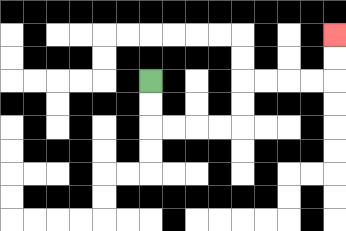{'start': '[6, 3]', 'end': '[14, 1]', 'path_directions': 'D,D,R,R,R,R,U,U,R,R,R,R,U,U', 'path_coordinates': '[[6, 3], [6, 4], [6, 5], [7, 5], [8, 5], [9, 5], [10, 5], [10, 4], [10, 3], [11, 3], [12, 3], [13, 3], [14, 3], [14, 2], [14, 1]]'}